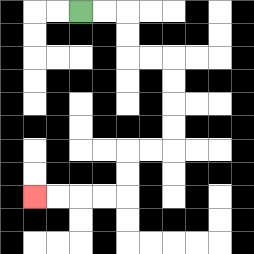{'start': '[3, 0]', 'end': '[1, 8]', 'path_directions': 'R,R,D,D,R,R,D,D,D,D,L,L,D,D,L,L,L,L', 'path_coordinates': '[[3, 0], [4, 0], [5, 0], [5, 1], [5, 2], [6, 2], [7, 2], [7, 3], [7, 4], [7, 5], [7, 6], [6, 6], [5, 6], [5, 7], [5, 8], [4, 8], [3, 8], [2, 8], [1, 8]]'}